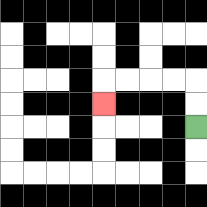{'start': '[8, 5]', 'end': '[4, 4]', 'path_directions': 'U,U,L,L,L,L,D', 'path_coordinates': '[[8, 5], [8, 4], [8, 3], [7, 3], [6, 3], [5, 3], [4, 3], [4, 4]]'}